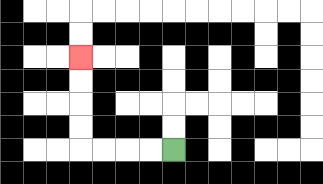{'start': '[7, 6]', 'end': '[3, 2]', 'path_directions': 'L,L,L,L,U,U,U,U', 'path_coordinates': '[[7, 6], [6, 6], [5, 6], [4, 6], [3, 6], [3, 5], [3, 4], [3, 3], [3, 2]]'}